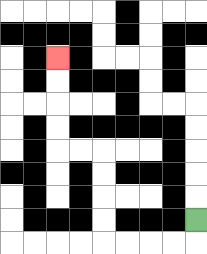{'start': '[8, 9]', 'end': '[2, 2]', 'path_directions': 'D,L,L,L,L,U,U,U,U,L,L,U,U,U,U', 'path_coordinates': '[[8, 9], [8, 10], [7, 10], [6, 10], [5, 10], [4, 10], [4, 9], [4, 8], [4, 7], [4, 6], [3, 6], [2, 6], [2, 5], [2, 4], [2, 3], [2, 2]]'}